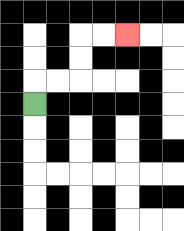{'start': '[1, 4]', 'end': '[5, 1]', 'path_directions': 'U,R,R,U,U,R,R', 'path_coordinates': '[[1, 4], [1, 3], [2, 3], [3, 3], [3, 2], [3, 1], [4, 1], [5, 1]]'}